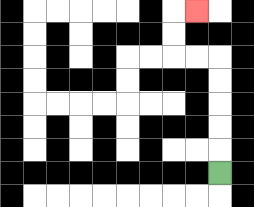{'start': '[9, 7]', 'end': '[8, 0]', 'path_directions': 'U,U,U,U,U,L,L,U,U,R', 'path_coordinates': '[[9, 7], [9, 6], [9, 5], [9, 4], [9, 3], [9, 2], [8, 2], [7, 2], [7, 1], [7, 0], [8, 0]]'}